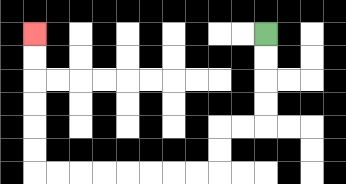{'start': '[11, 1]', 'end': '[1, 1]', 'path_directions': 'D,D,D,D,L,L,D,D,L,L,L,L,L,L,L,L,U,U,U,U,U,U', 'path_coordinates': '[[11, 1], [11, 2], [11, 3], [11, 4], [11, 5], [10, 5], [9, 5], [9, 6], [9, 7], [8, 7], [7, 7], [6, 7], [5, 7], [4, 7], [3, 7], [2, 7], [1, 7], [1, 6], [1, 5], [1, 4], [1, 3], [1, 2], [1, 1]]'}